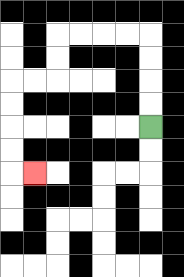{'start': '[6, 5]', 'end': '[1, 7]', 'path_directions': 'U,U,U,U,L,L,L,L,D,D,L,L,D,D,D,D,R', 'path_coordinates': '[[6, 5], [6, 4], [6, 3], [6, 2], [6, 1], [5, 1], [4, 1], [3, 1], [2, 1], [2, 2], [2, 3], [1, 3], [0, 3], [0, 4], [0, 5], [0, 6], [0, 7], [1, 7]]'}